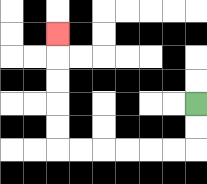{'start': '[8, 4]', 'end': '[2, 1]', 'path_directions': 'D,D,L,L,L,L,L,L,U,U,U,U,U', 'path_coordinates': '[[8, 4], [8, 5], [8, 6], [7, 6], [6, 6], [5, 6], [4, 6], [3, 6], [2, 6], [2, 5], [2, 4], [2, 3], [2, 2], [2, 1]]'}